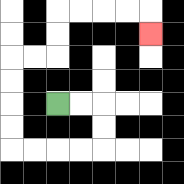{'start': '[2, 4]', 'end': '[6, 1]', 'path_directions': 'R,R,D,D,L,L,L,L,U,U,U,U,R,R,U,U,R,R,R,R,D', 'path_coordinates': '[[2, 4], [3, 4], [4, 4], [4, 5], [4, 6], [3, 6], [2, 6], [1, 6], [0, 6], [0, 5], [0, 4], [0, 3], [0, 2], [1, 2], [2, 2], [2, 1], [2, 0], [3, 0], [4, 0], [5, 0], [6, 0], [6, 1]]'}